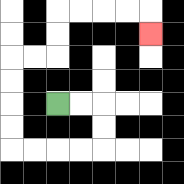{'start': '[2, 4]', 'end': '[6, 1]', 'path_directions': 'R,R,D,D,L,L,L,L,U,U,U,U,R,R,U,U,R,R,R,R,D', 'path_coordinates': '[[2, 4], [3, 4], [4, 4], [4, 5], [4, 6], [3, 6], [2, 6], [1, 6], [0, 6], [0, 5], [0, 4], [0, 3], [0, 2], [1, 2], [2, 2], [2, 1], [2, 0], [3, 0], [4, 0], [5, 0], [6, 0], [6, 1]]'}